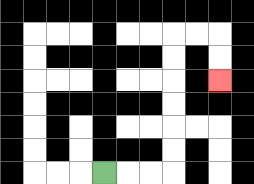{'start': '[4, 7]', 'end': '[9, 3]', 'path_directions': 'R,R,R,U,U,U,U,U,U,R,R,D,D', 'path_coordinates': '[[4, 7], [5, 7], [6, 7], [7, 7], [7, 6], [7, 5], [7, 4], [7, 3], [7, 2], [7, 1], [8, 1], [9, 1], [9, 2], [9, 3]]'}